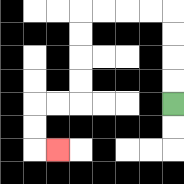{'start': '[7, 4]', 'end': '[2, 6]', 'path_directions': 'U,U,U,U,L,L,L,L,D,D,D,D,L,L,D,D,R', 'path_coordinates': '[[7, 4], [7, 3], [7, 2], [7, 1], [7, 0], [6, 0], [5, 0], [4, 0], [3, 0], [3, 1], [3, 2], [3, 3], [3, 4], [2, 4], [1, 4], [1, 5], [1, 6], [2, 6]]'}